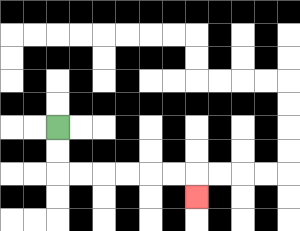{'start': '[2, 5]', 'end': '[8, 8]', 'path_directions': 'D,D,R,R,R,R,R,R,D', 'path_coordinates': '[[2, 5], [2, 6], [2, 7], [3, 7], [4, 7], [5, 7], [6, 7], [7, 7], [8, 7], [8, 8]]'}